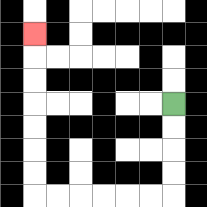{'start': '[7, 4]', 'end': '[1, 1]', 'path_directions': 'D,D,D,D,L,L,L,L,L,L,U,U,U,U,U,U,U', 'path_coordinates': '[[7, 4], [7, 5], [7, 6], [7, 7], [7, 8], [6, 8], [5, 8], [4, 8], [3, 8], [2, 8], [1, 8], [1, 7], [1, 6], [1, 5], [1, 4], [1, 3], [1, 2], [1, 1]]'}